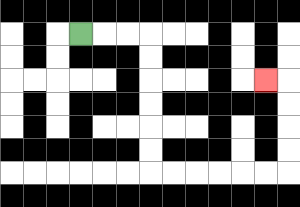{'start': '[3, 1]', 'end': '[11, 3]', 'path_directions': 'R,R,R,D,D,D,D,D,D,R,R,R,R,R,R,U,U,U,U,L', 'path_coordinates': '[[3, 1], [4, 1], [5, 1], [6, 1], [6, 2], [6, 3], [6, 4], [6, 5], [6, 6], [6, 7], [7, 7], [8, 7], [9, 7], [10, 7], [11, 7], [12, 7], [12, 6], [12, 5], [12, 4], [12, 3], [11, 3]]'}